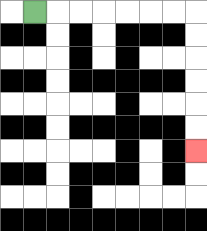{'start': '[1, 0]', 'end': '[8, 6]', 'path_directions': 'R,R,R,R,R,R,R,D,D,D,D,D,D', 'path_coordinates': '[[1, 0], [2, 0], [3, 0], [4, 0], [5, 0], [6, 0], [7, 0], [8, 0], [8, 1], [8, 2], [8, 3], [8, 4], [8, 5], [8, 6]]'}